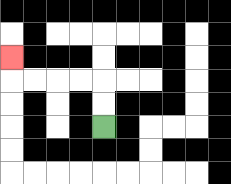{'start': '[4, 5]', 'end': '[0, 2]', 'path_directions': 'U,U,L,L,L,L,U', 'path_coordinates': '[[4, 5], [4, 4], [4, 3], [3, 3], [2, 3], [1, 3], [0, 3], [0, 2]]'}